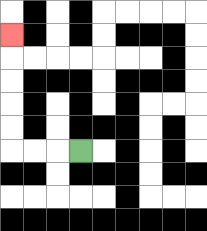{'start': '[3, 6]', 'end': '[0, 1]', 'path_directions': 'L,L,L,U,U,U,U,U', 'path_coordinates': '[[3, 6], [2, 6], [1, 6], [0, 6], [0, 5], [0, 4], [0, 3], [0, 2], [0, 1]]'}